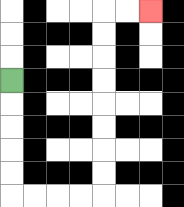{'start': '[0, 3]', 'end': '[6, 0]', 'path_directions': 'D,D,D,D,D,R,R,R,R,U,U,U,U,U,U,U,U,R,R', 'path_coordinates': '[[0, 3], [0, 4], [0, 5], [0, 6], [0, 7], [0, 8], [1, 8], [2, 8], [3, 8], [4, 8], [4, 7], [4, 6], [4, 5], [4, 4], [4, 3], [4, 2], [4, 1], [4, 0], [5, 0], [6, 0]]'}